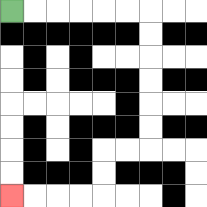{'start': '[0, 0]', 'end': '[0, 8]', 'path_directions': 'R,R,R,R,R,R,D,D,D,D,D,D,L,L,D,D,L,L,L,L', 'path_coordinates': '[[0, 0], [1, 0], [2, 0], [3, 0], [4, 0], [5, 0], [6, 0], [6, 1], [6, 2], [6, 3], [6, 4], [6, 5], [6, 6], [5, 6], [4, 6], [4, 7], [4, 8], [3, 8], [2, 8], [1, 8], [0, 8]]'}